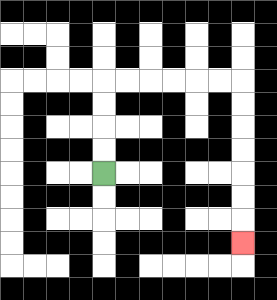{'start': '[4, 7]', 'end': '[10, 10]', 'path_directions': 'U,U,U,U,R,R,R,R,R,R,D,D,D,D,D,D,D', 'path_coordinates': '[[4, 7], [4, 6], [4, 5], [4, 4], [4, 3], [5, 3], [6, 3], [7, 3], [8, 3], [9, 3], [10, 3], [10, 4], [10, 5], [10, 6], [10, 7], [10, 8], [10, 9], [10, 10]]'}